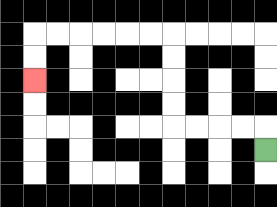{'start': '[11, 6]', 'end': '[1, 3]', 'path_directions': 'U,L,L,L,L,U,U,U,U,L,L,L,L,L,L,D,D', 'path_coordinates': '[[11, 6], [11, 5], [10, 5], [9, 5], [8, 5], [7, 5], [7, 4], [7, 3], [7, 2], [7, 1], [6, 1], [5, 1], [4, 1], [3, 1], [2, 1], [1, 1], [1, 2], [1, 3]]'}